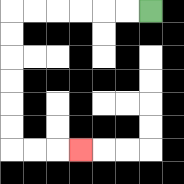{'start': '[6, 0]', 'end': '[3, 6]', 'path_directions': 'L,L,L,L,L,L,D,D,D,D,D,D,R,R,R', 'path_coordinates': '[[6, 0], [5, 0], [4, 0], [3, 0], [2, 0], [1, 0], [0, 0], [0, 1], [0, 2], [0, 3], [0, 4], [0, 5], [0, 6], [1, 6], [2, 6], [3, 6]]'}